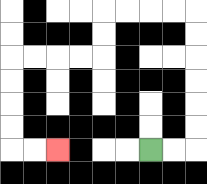{'start': '[6, 6]', 'end': '[2, 6]', 'path_directions': 'R,R,U,U,U,U,U,U,L,L,L,L,D,D,L,L,L,L,D,D,D,D,R,R', 'path_coordinates': '[[6, 6], [7, 6], [8, 6], [8, 5], [8, 4], [8, 3], [8, 2], [8, 1], [8, 0], [7, 0], [6, 0], [5, 0], [4, 0], [4, 1], [4, 2], [3, 2], [2, 2], [1, 2], [0, 2], [0, 3], [0, 4], [0, 5], [0, 6], [1, 6], [2, 6]]'}